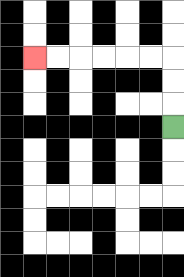{'start': '[7, 5]', 'end': '[1, 2]', 'path_directions': 'U,U,U,L,L,L,L,L,L', 'path_coordinates': '[[7, 5], [7, 4], [7, 3], [7, 2], [6, 2], [5, 2], [4, 2], [3, 2], [2, 2], [1, 2]]'}